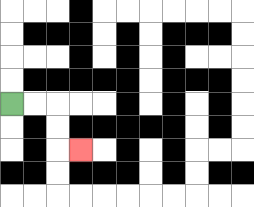{'start': '[0, 4]', 'end': '[3, 6]', 'path_directions': 'R,R,D,D,R', 'path_coordinates': '[[0, 4], [1, 4], [2, 4], [2, 5], [2, 6], [3, 6]]'}